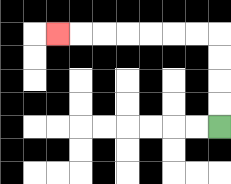{'start': '[9, 5]', 'end': '[2, 1]', 'path_directions': 'U,U,U,U,L,L,L,L,L,L,L', 'path_coordinates': '[[9, 5], [9, 4], [9, 3], [9, 2], [9, 1], [8, 1], [7, 1], [6, 1], [5, 1], [4, 1], [3, 1], [2, 1]]'}